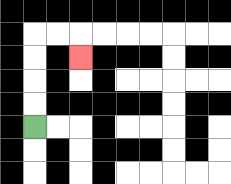{'start': '[1, 5]', 'end': '[3, 2]', 'path_directions': 'U,U,U,U,R,R,D', 'path_coordinates': '[[1, 5], [1, 4], [1, 3], [1, 2], [1, 1], [2, 1], [3, 1], [3, 2]]'}